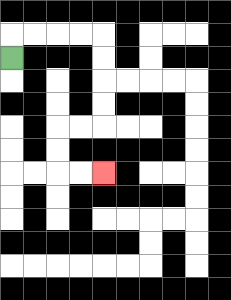{'start': '[0, 2]', 'end': '[4, 7]', 'path_directions': 'U,R,R,R,R,D,D,D,D,L,L,D,D,R,R', 'path_coordinates': '[[0, 2], [0, 1], [1, 1], [2, 1], [3, 1], [4, 1], [4, 2], [4, 3], [4, 4], [4, 5], [3, 5], [2, 5], [2, 6], [2, 7], [3, 7], [4, 7]]'}